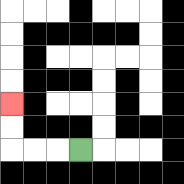{'start': '[3, 6]', 'end': '[0, 4]', 'path_directions': 'L,L,L,U,U', 'path_coordinates': '[[3, 6], [2, 6], [1, 6], [0, 6], [0, 5], [0, 4]]'}